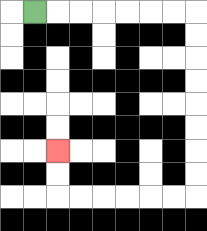{'start': '[1, 0]', 'end': '[2, 6]', 'path_directions': 'R,R,R,R,R,R,R,D,D,D,D,D,D,D,D,L,L,L,L,L,L,U,U', 'path_coordinates': '[[1, 0], [2, 0], [3, 0], [4, 0], [5, 0], [6, 0], [7, 0], [8, 0], [8, 1], [8, 2], [8, 3], [8, 4], [8, 5], [8, 6], [8, 7], [8, 8], [7, 8], [6, 8], [5, 8], [4, 8], [3, 8], [2, 8], [2, 7], [2, 6]]'}